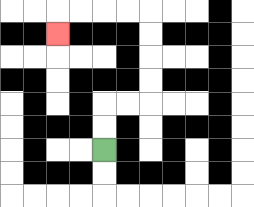{'start': '[4, 6]', 'end': '[2, 1]', 'path_directions': 'U,U,R,R,U,U,U,U,L,L,L,L,D', 'path_coordinates': '[[4, 6], [4, 5], [4, 4], [5, 4], [6, 4], [6, 3], [6, 2], [6, 1], [6, 0], [5, 0], [4, 0], [3, 0], [2, 0], [2, 1]]'}